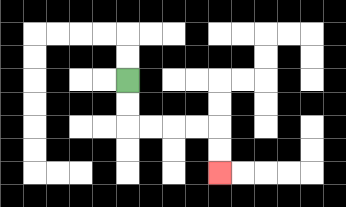{'start': '[5, 3]', 'end': '[9, 7]', 'path_directions': 'D,D,R,R,R,R,D,D', 'path_coordinates': '[[5, 3], [5, 4], [5, 5], [6, 5], [7, 5], [8, 5], [9, 5], [9, 6], [9, 7]]'}